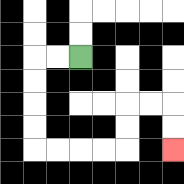{'start': '[3, 2]', 'end': '[7, 6]', 'path_directions': 'L,L,D,D,D,D,R,R,R,R,U,U,R,R,D,D', 'path_coordinates': '[[3, 2], [2, 2], [1, 2], [1, 3], [1, 4], [1, 5], [1, 6], [2, 6], [3, 6], [4, 6], [5, 6], [5, 5], [5, 4], [6, 4], [7, 4], [7, 5], [7, 6]]'}